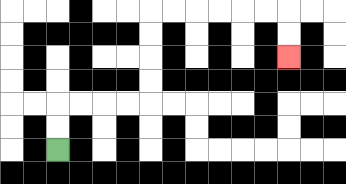{'start': '[2, 6]', 'end': '[12, 2]', 'path_directions': 'U,U,R,R,R,R,U,U,U,U,R,R,R,R,R,R,D,D', 'path_coordinates': '[[2, 6], [2, 5], [2, 4], [3, 4], [4, 4], [5, 4], [6, 4], [6, 3], [6, 2], [6, 1], [6, 0], [7, 0], [8, 0], [9, 0], [10, 0], [11, 0], [12, 0], [12, 1], [12, 2]]'}